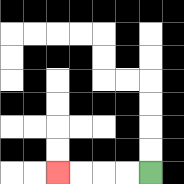{'start': '[6, 7]', 'end': '[2, 7]', 'path_directions': 'L,L,L,L', 'path_coordinates': '[[6, 7], [5, 7], [4, 7], [3, 7], [2, 7]]'}